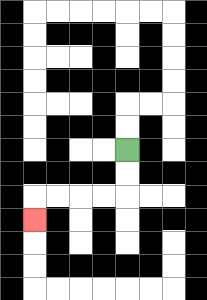{'start': '[5, 6]', 'end': '[1, 9]', 'path_directions': 'D,D,L,L,L,L,D', 'path_coordinates': '[[5, 6], [5, 7], [5, 8], [4, 8], [3, 8], [2, 8], [1, 8], [1, 9]]'}